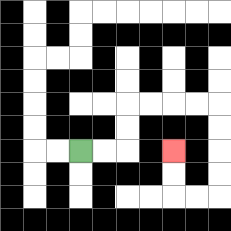{'start': '[3, 6]', 'end': '[7, 6]', 'path_directions': 'R,R,U,U,R,R,R,R,D,D,D,D,L,L,U,U', 'path_coordinates': '[[3, 6], [4, 6], [5, 6], [5, 5], [5, 4], [6, 4], [7, 4], [8, 4], [9, 4], [9, 5], [9, 6], [9, 7], [9, 8], [8, 8], [7, 8], [7, 7], [7, 6]]'}